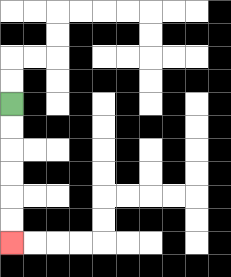{'start': '[0, 4]', 'end': '[0, 10]', 'path_directions': 'D,D,D,D,D,D', 'path_coordinates': '[[0, 4], [0, 5], [0, 6], [0, 7], [0, 8], [0, 9], [0, 10]]'}